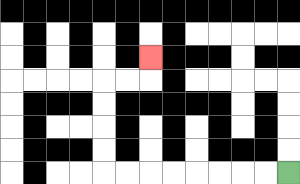{'start': '[12, 7]', 'end': '[6, 2]', 'path_directions': 'L,L,L,L,L,L,L,L,U,U,U,U,R,R,U', 'path_coordinates': '[[12, 7], [11, 7], [10, 7], [9, 7], [8, 7], [7, 7], [6, 7], [5, 7], [4, 7], [4, 6], [4, 5], [4, 4], [4, 3], [5, 3], [6, 3], [6, 2]]'}